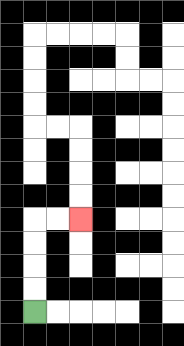{'start': '[1, 13]', 'end': '[3, 9]', 'path_directions': 'U,U,U,U,R,R', 'path_coordinates': '[[1, 13], [1, 12], [1, 11], [1, 10], [1, 9], [2, 9], [3, 9]]'}